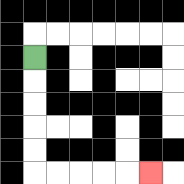{'start': '[1, 2]', 'end': '[6, 7]', 'path_directions': 'D,D,D,D,D,R,R,R,R,R', 'path_coordinates': '[[1, 2], [1, 3], [1, 4], [1, 5], [1, 6], [1, 7], [2, 7], [3, 7], [4, 7], [5, 7], [6, 7]]'}